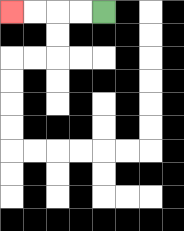{'start': '[4, 0]', 'end': '[0, 0]', 'path_directions': 'L,L,L,L', 'path_coordinates': '[[4, 0], [3, 0], [2, 0], [1, 0], [0, 0]]'}